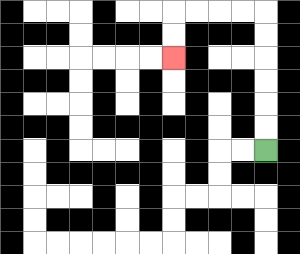{'start': '[11, 6]', 'end': '[7, 2]', 'path_directions': 'U,U,U,U,U,U,L,L,L,L,D,D', 'path_coordinates': '[[11, 6], [11, 5], [11, 4], [11, 3], [11, 2], [11, 1], [11, 0], [10, 0], [9, 0], [8, 0], [7, 0], [7, 1], [7, 2]]'}